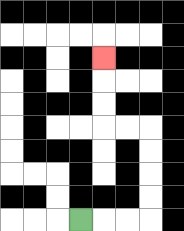{'start': '[3, 9]', 'end': '[4, 2]', 'path_directions': 'R,R,R,U,U,U,U,L,L,U,U,U', 'path_coordinates': '[[3, 9], [4, 9], [5, 9], [6, 9], [6, 8], [6, 7], [6, 6], [6, 5], [5, 5], [4, 5], [4, 4], [4, 3], [4, 2]]'}